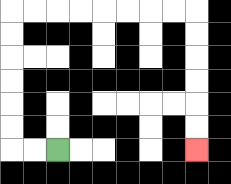{'start': '[2, 6]', 'end': '[8, 6]', 'path_directions': 'L,L,U,U,U,U,U,U,R,R,R,R,R,R,R,R,D,D,D,D,D,D', 'path_coordinates': '[[2, 6], [1, 6], [0, 6], [0, 5], [0, 4], [0, 3], [0, 2], [0, 1], [0, 0], [1, 0], [2, 0], [3, 0], [4, 0], [5, 0], [6, 0], [7, 0], [8, 0], [8, 1], [8, 2], [8, 3], [8, 4], [8, 5], [8, 6]]'}